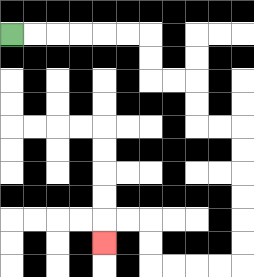{'start': '[0, 1]', 'end': '[4, 10]', 'path_directions': 'R,R,R,R,R,R,D,D,R,R,D,D,R,R,D,D,D,D,D,D,L,L,L,L,U,U,L,L,D', 'path_coordinates': '[[0, 1], [1, 1], [2, 1], [3, 1], [4, 1], [5, 1], [6, 1], [6, 2], [6, 3], [7, 3], [8, 3], [8, 4], [8, 5], [9, 5], [10, 5], [10, 6], [10, 7], [10, 8], [10, 9], [10, 10], [10, 11], [9, 11], [8, 11], [7, 11], [6, 11], [6, 10], [6, 9], [5, 9], [4, 9], [4, 10]]'}